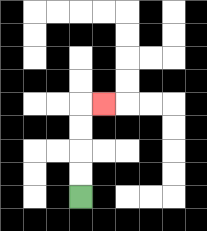{'start': '[3, 8]', 'end': '[4, 4]', 'path_directions': 'U,U,U,U,R', 'path_coordinates': '[[3, 8], [3, 7], [3, 6], [3, 5], [3, 4], [4, 4]]'}